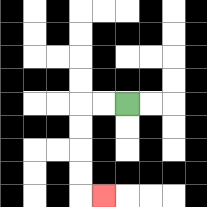{'start': '[5, 4]', 'end': '[4, 8]', 'path_directions': 'L,L,D,D,D,D,R', 'path_coordinates': '[[5, 4], [4, 4], [3, 4], [3, 5], [3, 6], [3, 7], [3, 8], [4, 8]]'}